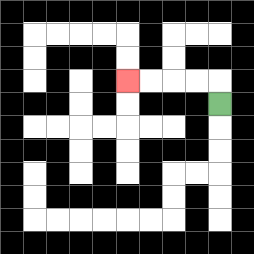{'start': '[9, 4]', 'end': '[5, 3]', 'path_directions': 'U,L,L,L,L', 'path_coordinates': '[[9, 4], [9, 3], [8, 3], [7, 3], [6, 3], [5, 3]]'}